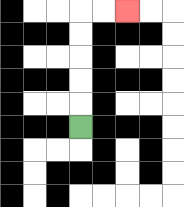{'start': '[3, 5]', 'end': '[5, 0]', 'path_directions': 'U,U,U,U,U,R,R', 'path_coordinates': '[[3, 5], [3, 4], [3, 3], [3, 2], [3, 1], [3, 0], [4, 0], [5, 0]]'}